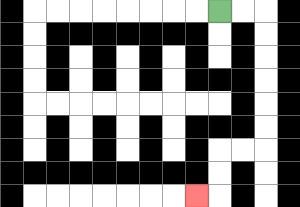{'start': '[9, 0]', 'end': '[8, 8]', 'path_directions': 'R,R,D,D,D,D,D,D,L,L,D,D,L', 'path_coordinates': '[[9, 0], [10, 0], [11, 0], [11, 1], [11, 2], [11, 3], [11, 4], [11, 5], [11, 6], [10, 6], [9, 6], [9, 7], [9, 8], [8, 8]]'}